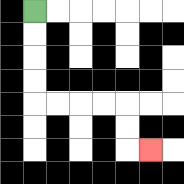{'start': '[1, 0]', 'end': '[6, 6]', 'path_directions': 'D,D,D,D,R,R,R,R,D,D,R', 'path_coordinates': '[[1, 0], [1, 1], [1, 2], [1, 3], [1, 4], [2, 4], [3, 4], [4, 4], [5, 4], [5, 5], [5, 6], [6, 6]]'}